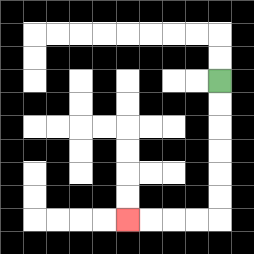{'start': '[9, 3]', 'end': '[5, 9]', 'path_directions': 'D,D,D,D,D,D,L,L,L,L', 'path_coordinates': '[[9, 3], [9, 4], [9, 5], [9, 6], [9, 7], [9, 8], [9, 9], [8, 9], [7, 9], [6, 9], [5, 9]]'}